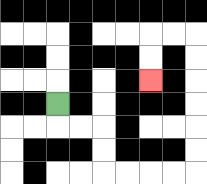{'start': '[2, 4]', 'end': '[6, 3]', 'path_directions': 'D,R,R,D,D,R,R,R,R,U,U,U,U,U,U,L,L,D,D', 'path_coordinates': '[[2, 4], [2, 5], [3, 5], [4, 5], [4, 6], [4, 7], [5, 7], [6, 7], [7, 7], [8, 7], [8, 6], [8, 5], [8, 4], [8, 3], [8, 2], [8, 1], [7, 1], [6, 1], [6, 2], [6, 3]]'}